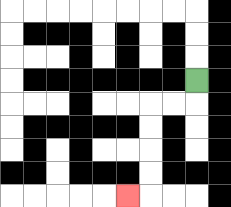{'start': '[8, 3]', 'end': '[5, 8]', 'path_directions': 'D,L,L,D,D,D,D,L', 'path_coordinates': '[[8, 3], [8, 4], [7, 4], [6, 4], [6, 5], [6, 6], [6, 7], [6, 8], [5, 8]]'}